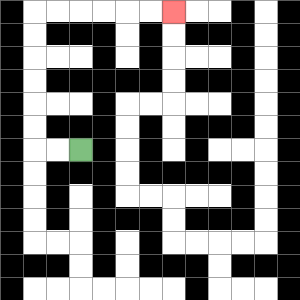{'start': '[3, 6]', 'end': '[7, 0]', 'path_directions': 'L,L,U,U,U,U,U,U,R,R,R,R,R,R', 'path_coordinates': '[[3, 6], [2, 6], [1, 6], [1, 5], [1, 4], [1, 3], [1, 2], [1, 1], [1, 0], [2, 0], [3, 0], [4, 0], [5, 0], [6, 0], [7, 0]]'}